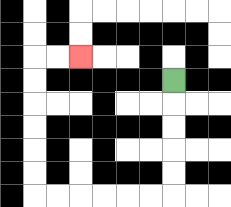{'start': '[7, 3]', 'end': '[3, 2]', 'path_directions': 'D,D,D,D,D,L,L,L,L,L,L,U,U,U,U,U,U,R,R', 'path_coordinates': '[[7, 3], [7, 4], [7, 5], [7, 6], [7, 7], [7, 8], [6, 8], [5, 8], [4, 8], [3, 8], [2, 8], [1, 8], [1, 7], [1, 6], [1, 5], [1, 4], [1, 3], [1, 2], [2, 2], [3, 2]]'}